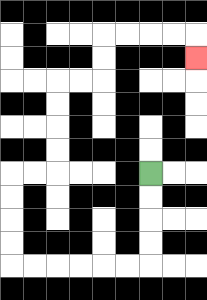{'start': '[6, 7]', 'end': '[8, 2]', 'path_directions': 'D,D,D,D,L,L,L,L,L,L,U,U,U,U,R,R,U,U,U,U,R,R,U,U,R,R,R,R,D', 'path_coordinates': '[[6, 7], [6, 8], [6, 9], [6, 10], [6, 11], [5, 11], [4, 11], [3, 11], [2, 11], [1, 11], [0, 11], [0, 10], [0, 9], [0, 8], [0, 7], [1, 7], [2, 7], [2, 6], [2, 5], [2, 4], [2, 3], [3, 3], [4, 3], [4, 2], [4, 1], [5, 1], [6, 1], [7, 1], [8, 1], [8, 2]]'}